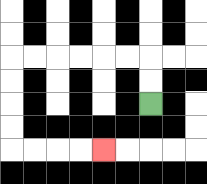{'start': '[6, 4]', 'end': '[4, 6]', 'path_directions': 'U,U,L,L,L,L,L,L,D,D,D,D,R,R,R,R', 'path_coordinates': '[[6, 4], [6, 3], [6, 2], [5, 2], [4, 2], [3, 2], [2, 2], [1, 2], [0, 2], [0, 3], [0, 4], [0, 5], [0, 6], [1, 6], [2, 6], [3, 6], [4, 6]]'}